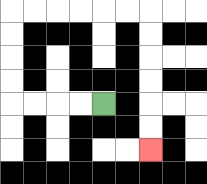{'start': '[4, 4]', 'end': '[6, 6]', 'path_directions': 'L,L,L,L,U,U,U,U,R,R,R,R,R,R,D,D,D,D,D,D', 'path_coordinates': '[[4, 4], [3, 4], [2, 4], [1, 4], [0, 4], [0, 3], [0, 2], [0, 1], [0, 0], [1, 0], [2, 0], [3, 0], [4, 0], [5, 0], [6, 0], [6, 1], [6, 2], [6, 3], [6, 4], [6, 5], [6, 6]]'}